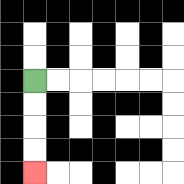{'start': '[1, 3]', 'end': '[1, 7]', 'path_directions': 'D,D,D,D', 'path_coordinates': '[[1, 3], [1, 4], [1, 5], [1, 6], [1, 7]]'}